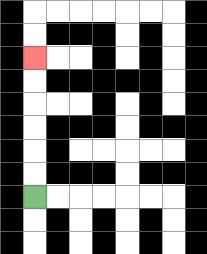{'start': '[1, 8]', 'end': '[1, 2]', 'path_directions': 'U,U,U,U,U,U', 'path_coordinates': '[[1, 8], [1, 7], [1, 6], [1, 5], [1, 4], [1, 3], [1, 2]]'}